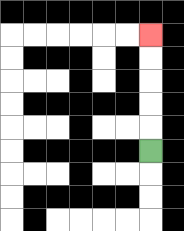{'start': '[6, 6]', 'end': '[6, 1]', 'path_directions': 'U,U,U,U,U', 'path_coordinates': '[[6, 6], [6, 5], [6, 4], [6, 3], [6, 2], [6, 1]]'}